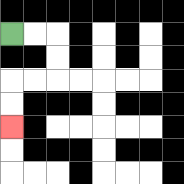{'start': '[0, 1]', 'end': '[0, 5]', 'path_directions': 'R,R,D,D,L,L,D,D', 'path_coordinates': '[[0, 1], [1, 1], [2, 1], [2, 2], [2, 3], [1, 3], [0, 3], [0, 4], [0, 5]]'}